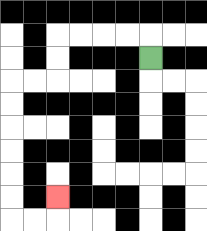{'start': '[6, 2]', 'end': '[2, 8]', 'path_directions': 'U,L,L,L,L,D,D,L,L,D,D,D,D,D,D,R,R,U', 'path_coordinates': '[[6, 2], [6, 1], [5, 1], [4, 1], [3, 1], [2, 1], [2, 2], [2, 3], [1, 3], [0, 3], [0, 4], [0, 5], [0, 6], [0, 7], [0, 8], [0, 9], [1, 9], [2, 9], [2, 8]]'}